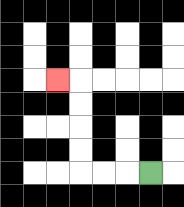{'start': '[6, 7]', 'end': '[2, 3]', 'path_directions': 'L,L,L,U,U,U,U,L', 'path_coordinates': '[[6, 7], [5, 7], [4, 7], [3, 7], [3, 6], [3, 5], [3, 4], [3, 3], [2, 3]]'}